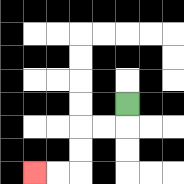{'start': '[5, 4]', 'end': '[1, 7]', 'path_directions': 'D,L,L,D,D,L,L', 'path_coordinates': '[[5, 4], [5, 5], [4, 5], [3, 5], [3, 6], [3, 7], [2, 7], [1, 7]]'}